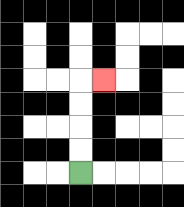{'start': '[3, 7]', 'end': '[4, 3]', 'path_directions': 'U,U,U,U,R', 'path_coordinates': '[[3, 7], [3, 6], [3, 5], [3, 4], [3, 3], [4, 3]]'}